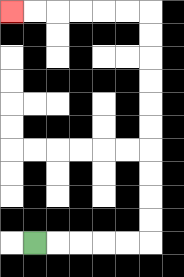{'start': '[1, 10]', 'end': '[0, 0]', 'path_directions': 'R,R,R,R,R,U,U,U,U,U,U,U,U,U,U,L,L,L,L,L,L', 'path_coordinates': '[[1, 10], [2, 10], [3, 10], [4, 10], [5, 10], [6, 10], [6, 9], [6, 8], [6, 7], [6, 6], [6, 5], [6, 4], [6, 3], [6, 2], [6, 1], [6, 0], [5, 0], [4, 0], [3, 0], [2, 0], [1, 0], [0, 0]]'}